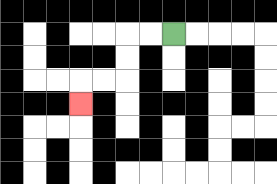{'start': '[7, 1]', 'end': '[3, 4]', 'path_directions': 'L,L,D,D,L,L,D', 'path_coordinates': '[[7, 1], [6, 1], [5, 1], [5, 2], [5, 3], [4, 3], [3, 3], [3, 4]]'}